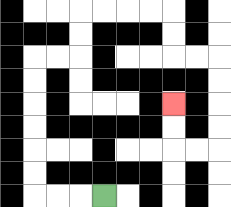{'start': '[4, 8]', 'end': '[7, 4]', 'path_directions': 'L,L,L,U,U,U,U,U,U,R,R,U,U,R,R,R,R,D,D,R,R,D,D,D,D,L,L,U,U', 'path_coordinates': '[[4, 8], [3, 8], [2, 8], [1, 8], [1, 7], [1, 6], [1, 5], [1, 4], [1, 3], [1, 2], [2, 2], [3, 2], [3, 1], [3, 0], [4, 0], [5, 0], [6, 0], [7, 0], [7, 1], [7, 2], [8, 2], [9, 2], [9, 3], [9, 4], [9, 5], [9, 6], [8, 6], [7, 6], [7, 5], [7, 4]]'}